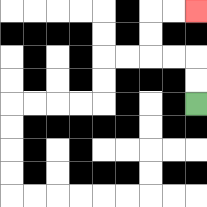{'start': '[8, 4]', 'end': '[8, 0]', 'path_directions': 'U,U,L,L,U,U,R,R', 'path_coordinates': '[[8, 4], [8, 3], [8, 2], [7, 2], [6, 2], [6, 1], [6, 0], [7, 0], [8, 0]]'}